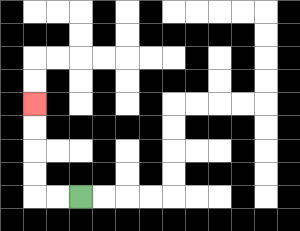{'start': '[3, 8]', 'end': '[1, 4]', 'path_directions': 'L,L,U,U,U,U', 'path_coordinates': '[[3, 8], [2, 8], [1, 8], [1, 7], [1, 6], [1, 5], [1, 4]]'}